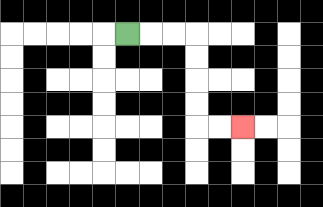{'start': '[5, 1]', 'end': '[10, 5]', 'path_directions': 'R,R,R,D,D,D,D,R,R', 'path_coordinates': '[[5, 1], [6, 1], [7, 1], [8, 1], [8, 2], [8, 3], [8, 4], [8, 5], [9, 5], [10, 5]]'}